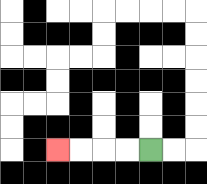{'start': '[6, 6]', 'end': '[2, 6]', 'path_directions': 'L,L,L,L', 'path_coordinates': '[[6, 6], [5, 6], [4, 6], [3, 6], [2, 6]]'}